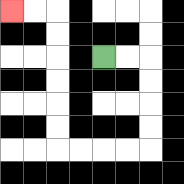{'start': '[4, 2]', 'end': '[0, 0]', 'path_directions': 'R,R,D,D,D,D,L,L,L,L,U,U,U,U,U,U,L,L', 'path_coordinates': '[[4, 2], [5, 2], [6, 2], [6, 3], [6, 4], [6, 5], [6, 6], [5, 6], [4, 6], [3, 6], [2, 6], [2, 5], [2, 4], [2, 3], [2, 2], [2, 1], [2, 0], [1, 0], [0, 0]]'}